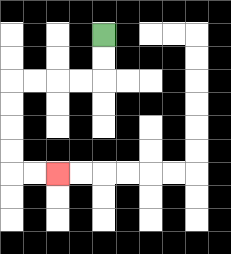{'start': '[4, 1]', 'end': '[2, 7]', 'path_directions': 'D,D,L,L,L,L,D,D,D,D,R,R', 'path_coordinates': '[[4, 1], [4, 2], [4, 3], [3, 3], [2, 3], [1, 3], [0, 3], [0, 4], [0, 5], [0, 6], [0, 7], [1, 7], [2, 7]]'}